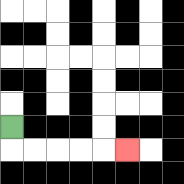{'start': '[0, 5]', 'end': '[5, 6]', 'path_directions': 'D,R,R,R,R,R', 'path_coordinates': '[[0, 5], [0, 6], [1, 6], [2, 6], [3, 6], [4, 6], [5, 6]]'}